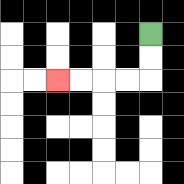{'start': '[6, 1]', 'end': '[2, 3]', 'path_directions': 'D,D,L,L,L,L', 'path_coordinates': '[[6, 1], [6, 2], [6, 3], [5, 3], [4, 3], [3, 3], [2, 3]]'}